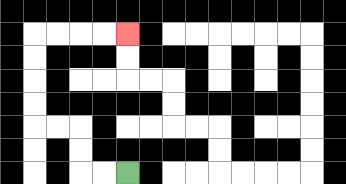{'start': '[5, 7]', 'end': '[5, 1]', 'path_directions': 'L,L,U,U,L,L,U,U,U,U,R,R,R,R', 'path_coordinates': '[[5, 7], [4, 7], [3, 7], [3, 6], [3, 5], [2, 5], [1, 5], [1, 4], [1, 3], [1, 2], [1, 1], [2, 1], [3, 1], [4, 1], [5, 1]]'}